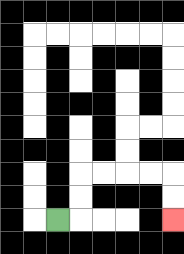{'start': '[2, 9]', 'end': '[7, 9]', 'path_directions': 'R,U,U,R,R,R,R,D,D', 'path_coordinates': '[[2, 9], [3, 9], [3, 8], [3, 7], [4, 7], [5, 7], [6, 7], [7, 7], [7, 8], [7, 9]]'}